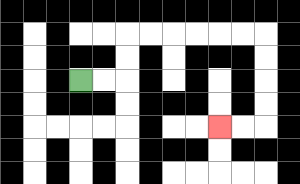{'start': '[3, 3]', 'end': '[9, 5]', 'path_directions': 'R,R,U,U,R,R,R,R,R,R,D,D,D,D,L,L', 'path_coordinates': '[[3, 3], [4, 3], [5, 3], [5, 2], [5, 1], [6, 1], [7, 1], [8, 1], [9, 1], [10, 1], [11, 1], [11, 2], [11, 3], [11, 4], [11, 5], [10, 5], [9, 5]]'}